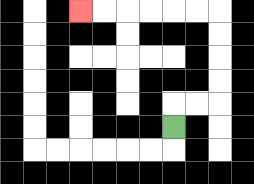{'start': '[7, 5]', 'end': '[3, 0]', 'path_directions': 'U,R,R,U,U,U,U,L,L,L,L,L,L', 'path_coordinates': '[[7, 5], [7, 4], [8, 4], [9, 4], [9, 3], [9, 2], [9, 1], [9, 0], [8, 0], [7, 0], [6, 0], [5, 0], [4, 0], [3, 0]]'}